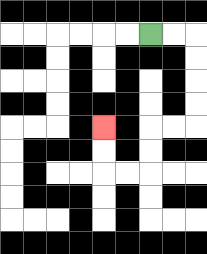{'start': '[6, 1]', 'end': '[4, 5]', 'path_directions': 'R,R,D,D,D,D,L,L,D,D,L,L,U,U', 'path_coordinates': '[[6, 1], [7, 1], [8, 1], [8, 2], [8, 3], [8, 4], [8, 5], [7, 5], [6, 5], [6, 6], [6, 7], [5, 7], [4, 7], [4, 6], [4, 5]]'}